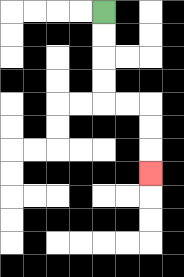{'start': '[4, 0]', 'end': '[6, 7]', 'path_directions': 'D,D,D,D,R,R,D,D,D', 'path_coordinates': '[[4, 0], [4, 1], [4, 2], [4, 3], [4, 4], [5, 4], [6, 4], [6, 5], [6, 6], [6, 7]]'}